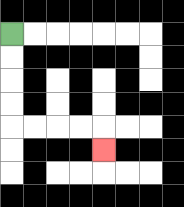{'start': '[0, 1]', 'end': '[4, 6]', 'path_directions': 'D,D,D,D,R,R,R,R,D', 'path_coordinates': '[[0, 1], [0, 2], [0, 3], [0, 4], [0, 5], [1, 5], [2, 5], [3, 5], [4, 5], [4, 6]]'}